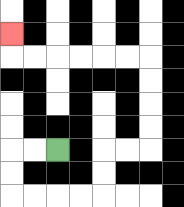{'start': '[2, 6]', 'end': '[0, 1]', 'path_directions': 'L,L,D,D,R,R,R,R,U,U,R,R,U,U,U,U,L,L,L,L,L,L,U', 'path_coordinates': '[[2, 6], [1, 6], [0, 6], [0, 7], [0, 8], [1, 8], [2, 8], [3, 8], [4, 8], [4, 7], [4, 6], [5, 6], [6, 6], [6, 5], [6, 4], [6, 3], [6, 2], [5, 2], [4, 2], [3, 2], [2, 2], [1, 2], [0, 2], [0, 1]]'}